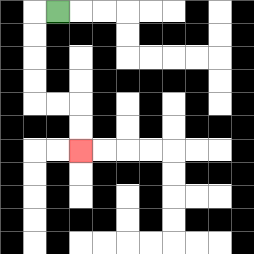{'start': '[2, 0]', 'end': '[3, 6]', 'path_directions': 'L,D,D,D,D,R,R,D,D', 'path_coordinates': '[[2, 0], [1, 0], [1, 1], [1, 2], [1, 3], [1, 4], [2, 4], [3, 4], [3, 5], [3, 6]]'}